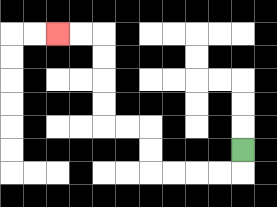{'start': '[10, 6]', 'end': '[2, 1]', 'path_directions': 'D,L,L,L,L,U,U,L,L,U,U,U,U,L,L', 'path_coordinates': '[[10, 6], [10, 7], [9, 7], [8, 7], [7, 7], [6, 7], [6, 6], [6, 5], [5, 5], [4, 5], [4, 4], [4, 3], [4, 2], [4, 1], [3, 1], [2, 1]]'}